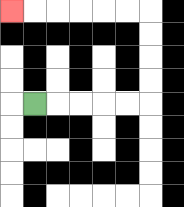{'start': '[1, 4]', 'end': '[0, 0]', 'path_directions': 'R,R,R,R,R,U,U,U,U,L,L,L,L,L,L', 'path_coordinates': '[[1, 4], [2, 4], [3, 4], [4, 4], [5, 4], [6, 4], [6, 3], [6, 2], [6, 1], [6, 0], [5, 0], [4, 0], [3, 0], [2, 0], [1, 0], [0, 0]]'}